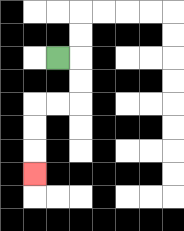{'start': '[2, 2]', 'end': '[1, 7]', 'path_directions': 'R,D,D,L,L,D,D,D', 'path_coordinates': '[[2, 2], [3, 2], [3, 3], [3, 4], [2, 4], [1, 4], [1, 5], [1, 6], [1, 7]]'}